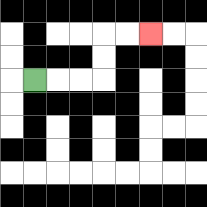{'start': '[1, 3]', 'end': '[6, 1]', 'path_directions': 'R,R,R,U,U,R,R', 'path_coordinates': '[[1, 3], [2, 3], [3, 3], [4, 3], [4, 2], [4, 1], [5, 1], [6, 1]]'}